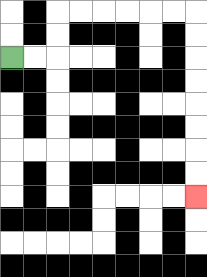{'start': '[0, 2]', 'end': '[8, 8]', 'path_directions': 'R,R,U,U,R,R,R,R,R,R,D,D,D,D,D,D,D,D', 'path_coordinates': '[[0, 2], [1, 2], [2, 2], [2, 1], [2, 0], [3, 0], [4, 0], [5, 0], [6, 0], [7, 0], [8, 0], [8, 1], [8, 2], [8, 3], [8, 4], [8, 5], [8, 6], [8, 7], [8, 8]]'}